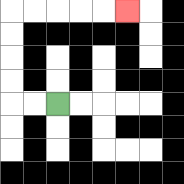{'start': '[2, 4]', 'end': '[5, 0]', 'path_directions': 'L,L,U,U,U,U,R,R,R,R,R', 'path_coordinates': '[[2, 4], [1, 4], [0, 4], [0, 3], [0, 2], [0, 1], [0, 0], [1, 0], [2, 0], [3, 0], [4, 0], [5, 0]]'}